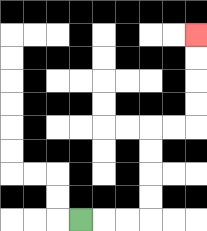{'start': '[3, 9]', 'end': '[8, 1]', 'path_directions': 'R,R,R,U,U,U,U,R,R,U,U,U,U', 'path_coordinates': '[[3, 9], [4, 9], [5, 9], [6, 9], [6, 8], [6, 7], [6, 6], [6, 5], [7, 5], [8, 5], [8, 4], [8, 3], [8, 2], [8, 1]]'}